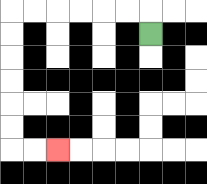{'start': '[6, 1]', 'end': '[2, 6]', 'path_directions': 'U,L,L,L,L,L,L,D,D,D,D,D,D,R,R', 'path_coordinates': '[[6, 1], [6, 0], [5, 0], [4, 0], [3, 0], [2, 0], [1, 0], [0, 0], [0, 1], [0, 2], [0, 3], [0, 4], [0, 5], [0, 6], [1, 6], [2, 6]]'}